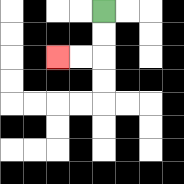{'start': '[4, 0]', 'end': '[2, 2]', 'path_directions': 'D,D,L,L', 'path_coordinates': '[[4, 0], [4, 1], [4, 2], [3, 2], [2, 2]]'}